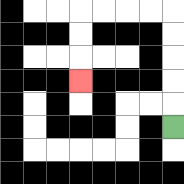{'start': '[7, 5]', 'end': '[3, 3]', 'path_directions': 'U,U,U,U,U,L,L,L,L,D,D,D', 'path_coordinates': '[[7, 5], [7, 4], [7, 3], [7, 2], [7, 1], [7, 0], [6, 0], [5, 0], [4, 0], [3, 0], [3, 1], [3, 2], [3, 3]]'}